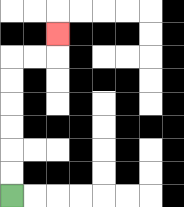{'start': '[0, 8]', 'end': '[2, 1]', 'path_directions': 'U,U,U,U,U,U,R,R,U', 'path_coordinates': '[[0, 8], [0, 7], [0, 6], [0, 5], [0, 4], [0, 3], [0, 2], [1, 2], [2, 2], [2, 1]]'}